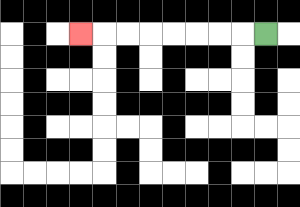{'start': '[11, 1]', 'end': '[3, 1]', 'path_directions': 'L,L,L,L,L,L,L,L', 'path_coordinates': '[[11, 1], [10, 1], [9, 1], [8, 1], [7, 1], [6, 1], [5, 1], [4, 1], [3, 1]]'}